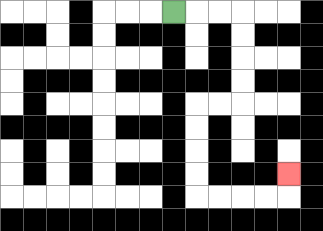{'start': '[7, 0]', 'end': '[12, 7]', 'path_directions': 'R,R,R,D,D,D,D,L,L,D,D,D,D,R,R,R,R,U', 'path_coordinates': '[[7, 0], [8, 0], [9, 0], [10, 0], [10, 1], [10, 2], [10, 3], [10, 4], [9, 4], [8, 4], [8, 5], [8, 6], [8, 7], [8, 8], [9, 8], [10, 8], [11, 8], [12, 8], [12, 7]]'}